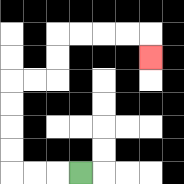{'start': '[3, 7]', 'end': '[6, 2]', 'path_directions': 'L,L,L,U,U,U,U,R,R,U,U,R,R,R,R,D', 'path_coordinates': '[[3, 7], [2, 7], [1, 7], [0, 7], [0, 6], [0, 5], [0, 4], [0, 3], [1, 3], [2, 3], [2, 2], [2, 1], [3, 1], [4, 1], [5, 1], [6, 1], [6, 2]]'}